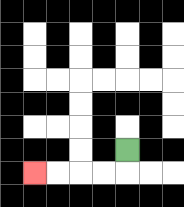{'start': '[5, 6]', 'end': '[1, 7]', 'path_directions': 'D,L,L,L,L', 'path_coordinates': '[[5, 6], [5, 7], [4, 7], [3, 7], [2, 7], [1, 7]]'}